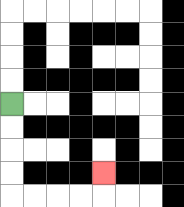{'start': '[0, 4]', 'end': '[4, 7]', 'path_directions': 'D,D,D,D,R,R,R,R,U', 'path_coordinates': '[[0, 4], [0, 5], [0, 6], [0, 7], [0, 8], [1, 8], [2, 8], [3, 8], [4, 8], [4, 7]]'}